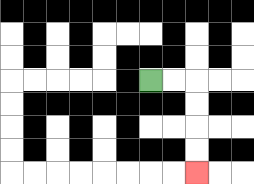{'start': '[6, 3]', 'end': '[8, 7]', 'path_directions': 'R,R,D,D,D,D', 'path_coordinates': '[[6, 3], [7, 3], [8, 3], [8, 4], [8, 5], [8, 6], [8, 7]]'}